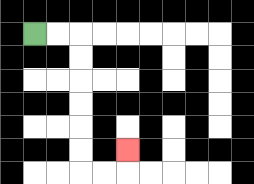{'start': '[1, 1]', 'end': '[5, 6]', 'path_directions': 'R,R,D,D,D,D,D,D,R,R,U', 'path_coordinates': '[[1, 1], [2, 1], [3, 1], [3, 2], [3, 3], [3, 4], [3, 5], [3, 6], [3, 7], [4, 7], [5, 7], [5, 6]]'}